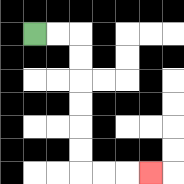{'start': '[1, 1]', 'end': '[6, 7]', 'path_directions': 'R,R,D,D,D,D,D,D,R,R,R', 'path_coordinates': '[[1, 1], [2, 1], [3, 1], [3, 2], [3, 3], [3, 4], [3, 5], [3, 6], [3, 7], [4, 7], [5, 7], [6, 7]]'}